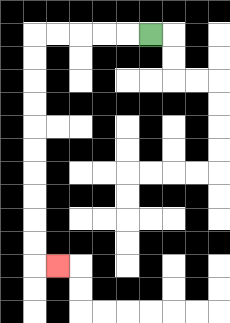{'start': '[6, 1]', 'end': '[2, 11]', 'path_directions': 'L,L,L,L,L,D,D,D,D,D,D,D,D,D,D,R', 'path_coordinates': '[[6, 1], [5, 1], [4, 1], [3, 1], [2, 1], [1, 1], [1, 2], [1, 3], [1, 4], [1, 5], [1, 6], [1, 7], [1, 8], [1, 9], [1, 10], [1, 11], [2, 11]]'}